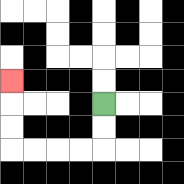{'start': '[4, 4]', 'end': '[0, 3]', 'path_directions': 'D,D,L,L,L,L,U,U,U', 'path_coordinates': '[[4, 4], [4, 5], [4, 6], [3, 6], [2, 6], [1, 6], [0, 6], [0, 5], [0, 4], [0, 3]]'}